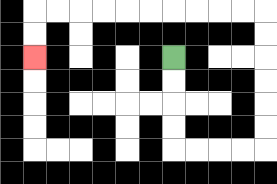{'start': '[7, 2]', 'end': '[1, 2]', 'path_directions': 'D,D,D,D,R,R,R,R,U,U,U,U,U,U,L,L,L,L,L,L,L,L,L,L,D,D', 'path_coordinates': '[[7, 2], [7, 3], [7, 4], [7, 5], [7, 6], [8, 6], [9, 6], [10, 6], [11, 6], [11, 5], [11, 4], [11, 3], [11, 2], [11, 1], [11, 0], [10, 0], [9, 0], [8, 0], [7, 0], [6, 0], [5, 0], [4, 0], [3, 0], [2, 0], [1, 0], [1, 1], [1, 2]]'}